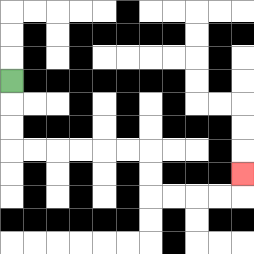{'start': '[0, 3]', 'end': '[10, 7]', 'path_directions': 'D,D,D,R,R,R,R,R,R,D,D,R,R,R,R,U', 'path_coordinates': '[[0, 3], [0, 4], [0, 5], [0, 6], [1, 6], [2, 6], [3, 6], [4, 6], [5, 6], [6, 6], [6, 7], [6, 8], [7, 8], [8, 8], [9, 8], [10, 8], [10, 7]]'}